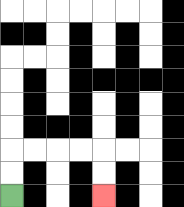{'start': '[0, 8]', 'end': '[4, 8]', 'path_directions': 'U,U,R,R,R,R,D,D', 'path_coordinates': '[[0, 8], [0, 7], [0, 6], [1, 6], [2, 6], [3, 6], [4, 6], [4, 7], [4, 8]]'}